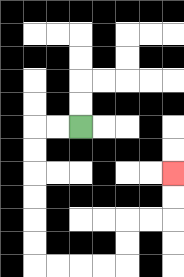{'start': '[3, 5]', 'end': '[7, 7]', 'path_directions': 'L,L,D,D,D,D,D,D,R,R,R,R,U,U,R,R,U,U', 'path_coordinates': '[[3, 5], [2, 5], [1, 5], [1, 6], [1, 7], [1, 8], [1, 9], [1, 10], [1, 11], [2, 11], [3, 11], [4, 11], [5, 11], [5, 10], [5, 9], [6, 9], [7, 9], [7, 8], [7, 7]]'}